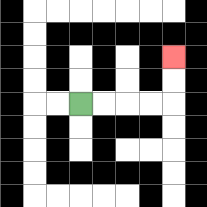{'start': '[3, 4]', 'end': '[7, 2]', 'path_directions': 'R,R,R,R,U,U', 'path_coordinates': '[[3, 4], [4, 4], [5, 4], [6, 4], [7, 4], [7, 3], [7, 2]]'}